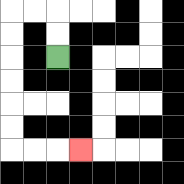{'start': '[2, 2]', 'end': '[3, 6]', 'path_directions': 'U,U,L,L,D,D,D,D,D,D,R,R,R', 'path_coordinates': '[[2, 2], [2, 1], [2, 0], [1, 0], [0, 0], [0, 1], [0, 2], [0, 3], [0, 4], [0, 5], [0, 6], [1, 6], [2, 6], [3, 6]]'}